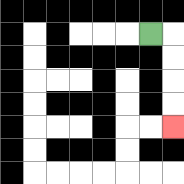{'start': '[6, 1]', 'end': '[7, 5]', 'path_directions': 'R,D,D,D,D', 'path_coordinates': '[[6, 1], [7, 1], [7, 2], [7, 3], [7, 4], [7, 5]]'}